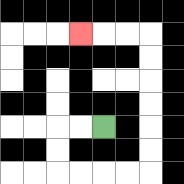{'start': '[4, 5]', 'end': '[3, 1]', 'path_directions': 'L,L,D,D,R,R,R,R,U,U,U,U,U,U,L,L,L', 'path_coordinates': '[[4, 5], [3, 5], [2, 5], [2, 6], [2, 7], [3, 7], [4, 7], [5, 7], [6, 7], [6, 6], [6, 5], [6, 4], [6, 3], [6, 2], [6, 1], [5, 1], [4, 1], [3, 1]]'}